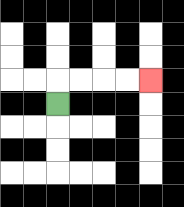{'start': '[2, 4]', 'end': '[6, 3]', 'path_directions': 'U,R,R,R,R', 'path_coordinates': '[[2, 4], [2, 3], [3, 3], [4, 3], [5, 3], [6, 3]]'}